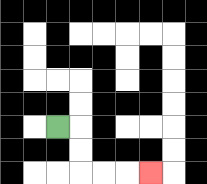{'start': '[2, 5]', 'end': '[6, 7]', 'path_directions': 'R,D,D,R,R,R', 'path_coordinates': '[[2, 5], [3, 5], [3, 6], [3, 7], [4, 7], [5, 7], [6, 7]]'}